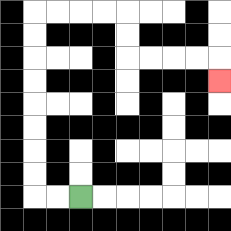{'start': '[3, 8]', 'end': '[9, 3]', 'path_directions': 'L,L,U,U,U,U,U,U,U,U,R,R,R,R,D,D,R,R,R,R,D', 'path_coordinates': '[[3, 8], [2, 8], [1, 8], [1, 7], [1, 6], [1, 5], [1, 4], [1, 3], [1, 2], [1, 1], [1, 0], [2, 0], [3, 0], [4, 0], [5, 0], [5, 1], [5, 2], [6, 2], [7, 2], [8, 2], [9, 2], [9, 3]]'}